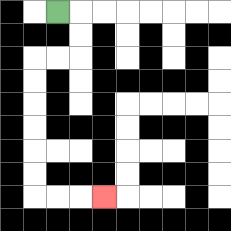{'start': '[2, 0]', 'end': '[4, 8]', 'path_directions': 'R,D,D,L,L,D,D,D,D,D,D,R,R,R', 'path_coordinates': '[[2, 0], [3, 0], [3, 1], [3, 2], [2, 2], [1, 2], [1, 3], [1, 4], [1, 5], [1, 6], [1, 7], [1, 8], [2, 8], [3, 8], [4, 8]]'}